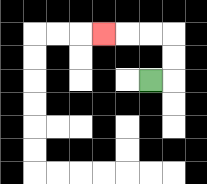{'start': '[6, 3]', 'end': '[4, 1]', 'path_directions': 'R,U,U,L,L,L', 'path_coordinates': '[[6, 3], [7, 3], [7, 2], [7, 1], [6, 1], [5, 1], [4, 1]]'}